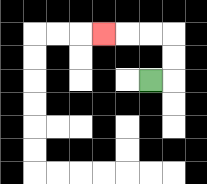{'start': '[6, 3]', 'end': '[4, 1]', 'path_directions': 'R,U,U,L,L,L', 'path_coordinates': '[[6, 3], [7, 3], [7, 2], [7, 1], [6, 1], [5, 1], [4, 1]]'}